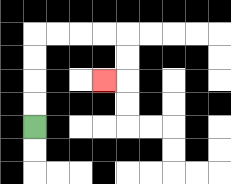{'start': '[1, 5]', 'end': '[4, 3]', 'path_directions': 'U,U,U,U,R,R,R,R,D,D,L', 'path_coordinates': '[[1, 5], [1, 4], [1, 3], [1, 2], [1, 1], [2, 1], [3, 1], [4, 1], [5, 1], [5, 2], [5, 3], [4, 3]]'}